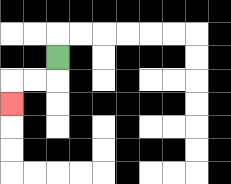{'start': '[2, 2]', 'end': '[0, 4]', 'path_directions': 'D,L,L,D', 'path_coordinates': '[[2, 2], [2, 3], [1, 3], [0, 3], [0, 4]]'}